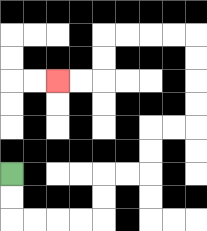{'start': '[0, 7]', 'end': '[2, 3]', 'path_directions': 'D,D,R,R,R,R,U,U,R,R,U,U,R,R,U,U,U,U,L,L,L,L,D,D,L,L', 'path_coordinates': '[[0, 7], [0, 8], [0, 9], [1, 9], [2, 9], [3, 9], [4, 9], [4, 8], [4, 7], [5, 7], [6, 7], [6, 6], [6, 5], [7, 5], [8, 5], [8, 4], [8, 3], [8, 2], [8, 1], [7, 1], [6, 1], [5, 1], [4, 1], [4, 2], [4, 3], [3, 3], [2, 3]]'}